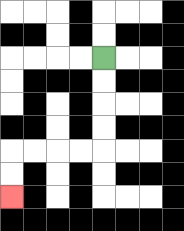{'start': '[4, 2]', 'end': '[0, 8]', 'path_directions': 'D,D,D,D,L,L,L,L,D,D', 'path_coordinates': '[[4, 2], [4, 3], [4, 4], [4, 5], [4, 6], [3, 6], [2, 6], [1, 6], [0, 6], [0, 7], [0, 8]]'}